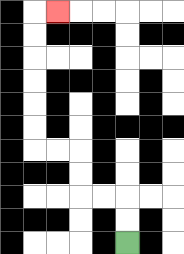{'start': '[5, 10]', 'end': '[2, 0]', 'path_directions': 'U,U,L,L,U,U,L,L,U,U,U,U,U,U,R', 'path_coordinates': '[[5, 10], [5, 9], [5, 8], [4, 8], [3, 8], [3, 7], [3, 6], [2, 6], [1, 6], [1, 5], [1, 4], [1, 3], [1, 2], [1, 1], [1, 0], [2, 0]]'}